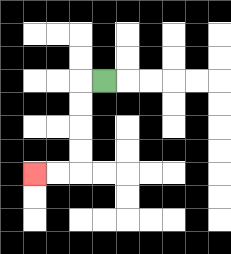{'start': '[4, 3]', 'end': '[1, 7]', 'path_directions': 'L,D,D,D,D,L,L', 'path_coordinates': '[[4, 3], [3, 3], [3, 4], [3, 5], [3, 6], [3, 7], [2, 7], [1, 7]]'}